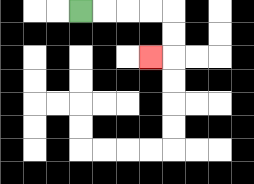{'start': '[3, 0]', 'end': '[6, 2]', 'path_directions': 'R,R,R,R,D,D,L', 'path_coordinates': '[[3, 0], [4, 0], [5, 0], [6, 0], [7, 0], [7, 1], [7, 2], [6, 2]]'}